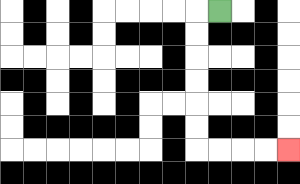{'start': '[9, 0]', 'end': '[12, 6]', 'path_directions': 'L,D,D,D,D,D,D,R,R,R,R', 'path_coordinates': '[[9, 0], [8, 0], [8, 1], [8, 2], [8, 3], [8, 4], [8, 5], [8, 6], [9, 6], [10, 6], [11, 6], [12, 6]]'}